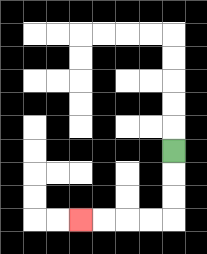{'start': '[7, 6]', 'end': '[3, 9]', 'path_directions': 'D,D,D,L,L,L,L', 'path_coordinates': '[[7, 6], [7, 7], [7, 8], [7, 9], [6, 9], [5, 9], [4, 9], [3, 9]]'}